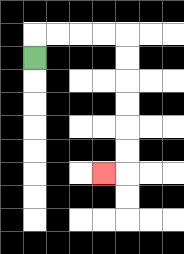{'start': '[1, 2]', 'end': '[4, 7]', 'path_directions': 'U,R,R,R,R,D,D,D,D,D,D,L', 'path_coordinates': '[[1, 2], [1, 1], [2, 1], [3, 1], [4, 1], [5, 1], [5, 2], [5, 3], [5, 4], [5, 5], [5, 6], [5, 7], [4, 7]]'}